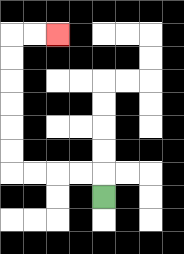{'start': '[4, 8]', 'end': '[2, 1]', 'path_directions': 'U,L,L,L,L,U,U,U,U,U,U,R,R', 'path_coordinates': '[[4, 8], [4, 7], [3, 7], [2, 7], [1, 7], [0, 7], [0, 6], [0, 5], [0, 4], [0, 3], [0, 2], [0, 1], [1, 1], [2, 1]]'}